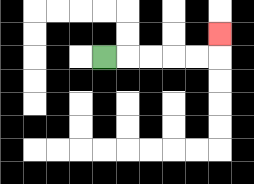{'start': '[4, 2]', 'end': '[9, 1]', 'path_directions': 'R,R,R,R,R,U', 'path_coordinates': '[[4, 2], [5, 2], [6, 2], [7, 2], [8, 2], [9, 2], [9, 1]]'}